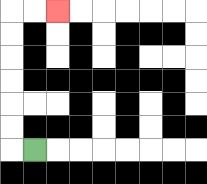{'start': '[1, 6]', 'end': '[2, 0]', 'path_directions': 'L,U,U,U,U,U,U,R,R', 'path_coordinates': '[[1, 6], [0, 6], [0, 5], [0, 4], [0, 3], [0, 2], [0, 1], [0, 0], [1, 0], [2, 0]]'}